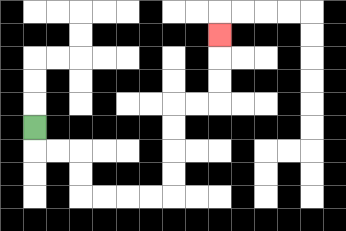{'start': '[1, 5]', 'end': '[9, 1]', 'path_directions': 'D,R,R,D,D,R,R,R,R,U,U,U,U,R,R,U,U,U', 'path_coordinates': '[[1, 5], [1, 6], [2, 6], [3, 6], [3, 7], [3, 8], [4, 8], [5, 8], [6, 8], [7, 8], [7, 7], [7, 6], [7, 5], [7, 4], [8, 4], [9, 4], [9, 3], [9, 2], [9, 1]]'}